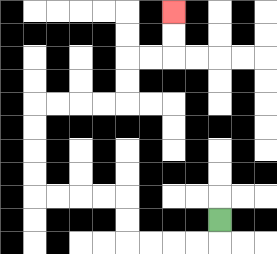{'start': '[9, 9]', 'end': '[7, 0]', 'path_directions': 'D,L,L,L,L,U,U,L,L,L,L,U,U,U,U,R,R,R,R,U,U,R,R,U,U', 'path_coordinates': '[[9, 9], [9, 10], [8, 10], [7, 10], [6, 10], [5, 10], [5, 9], [5, 8], [4, 8], [3, 8], [2, 8], [1, 8], [1, 7], [1, 6], [1, 5], [1, 4], [2, 4], [3, 4], [4, 4], [5, 4], [5, 3], [5, 2], [6, 2], [7, 2], [7, 1], [7, 0]]'}